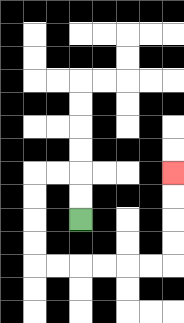{'start': '[3, 9]', 'end': '[7, 7]', 'path_directions': 'U,U,L,L,D,D,D,D,R,R,R,R,R,R,U,U,U,U', 'path_coordinates': '[[3, 9], [3, 8], [3, 7], [2, 7], [1, 7], [1, 8], [1, 9], [1, 10], [1, 11], [2, 11], [3, 11], [4, 11], [5, 11], [6, 11], [7, 11], [7, 10], [7, 9], [7, 8], [7, 7]]'}